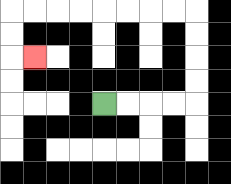{'start': '[4, 4]', 'end': '[1, 2]', 'path_directions': 'R,R,R,R,U,U,U,U,L,L,L,L,L,L,L,L,D,D,R', 'path_coordinates': '[[4, 4], [5, 4], [6, 4], [7, 4], [8, 4], [8, 3], [8, 2], [8, 1], [8, 0], [7, 0], [6, 0], [5, 0], [4, 0], [3, 0], [2, 0], [1, 0], [0, 0], [0, 1], [0, 2], [1, 2]]'}